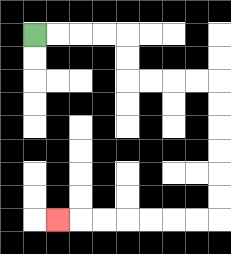{'start': '[1, 1]', 'end': '[2, 9]', 'path_directions': 'R,R,R,R,D,D,R,R,R,R,D,D,D,D,D,D,L,L,L,L,L,L,L', 'path_coordinates': '[[1, 1], [2, 1], [3, 1], [4, 1], [5, 1], [5, 2], [5, 3], [6, 3], [7, 3], [8, 3], [9, 3], [9, 4], [9, 5], [9, 6], [9, 7], [9, 8], [9, 9], [8, 9], [7, 9], [6, 9], [5, 9], [4, 9], [3, 9], [2, 9]]'}